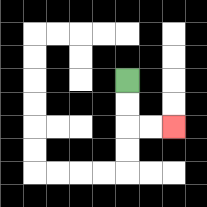{'start': '[5, 3]', 'end': '[7, 5]', 'path_directions': 'D,D,R,R', 'path_coordinates': '[[5, 3], [5, 4], [5, 5], [6, 5], [7, 5]]'}